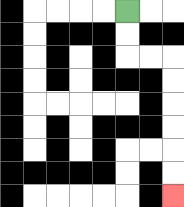{'start': '[5, 0]', 'end': '[7, 8]', 'path_directions': 'D,D,R,R,D,D,D,D,D,D', 'path_coordinates': '[[5, 0], [5, 1], [5, 2], [6, 2], [7, 2], [7, 3], [7, 4], [7, 5], [7, 6], [7, 7], [7, 8]]'}